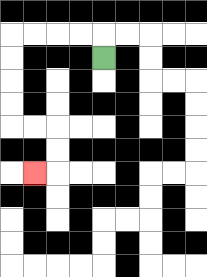{'start': '[4, 2]', 'end': '[1, 7]', 'path_directions': 'U,L,L,L,L,D,D,D,D,R,R,D,D,L', 'path_coordinates': '[[4, 2], [4, 1], [3, 1], [2, 1], [1, 1], [0, 1], [0, 2], [0, 3], [0, 4], [0, 5], [1, 5], [2, 5], [2, 6], [2, 7], [1, 7]]'}